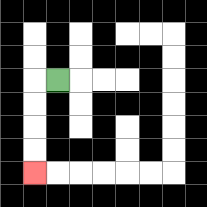{'start': '[2, 3]', 'end': '[1, 7]', 'path_directions': 'L,D,D,D,D', 'path_coordinates': '[[2, 3], [1, 3], [1, 4], [1, 5], [1, 6], [1, 7]]'}